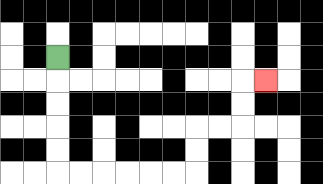{'start': '[2, 2]', 'end': '[11, 3]', 'path_directions': 'D,D,D,D,D,R,R,R,R,R,R,U,U,R,R,U,U,R', 'path_coordinates': '[[2, 2], [2, 3], [2, 4], [2, 5], [2, 6], [2, 7], [3, 7], [4, 7], [5, 7], [6, 7], [7, 7], [8, 7], [8, 6], [8, 5], [9, 5], [10, 5], [10, 4], [10, 3], [11, 3]]'}